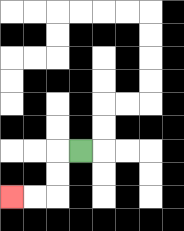{'start': '[3, 6]', 'end': '[0, 8]', 'path_directions': 'L,D,D,L,L', 'path_coordinates': '[[3, 6], [2, 6], [2, 7], [2, 8], [1, 8], [0, 8]]'}